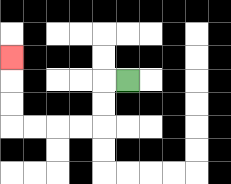{'start': '[5, 3]', 'end': '[0, 2]', 'path_directions': 'L,D,D,L,L,L,L,U,U,U', 'path_coordinates': '[[5, 3], [4, 3], [4, 4], [4, 5], [3, 5], [2, 5], [1, 5], [0, 5], [0, 4], [0, 3], [0, 2]]'}